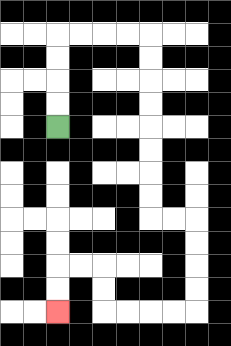{'start': '[2, 5]', 'end': '[2, 13]', 'path_directions': 'U,U,U,U,R,R,R,R,D,D,D,D,D,D,D,D,R,R,D,D,D,D,L,L,L,L,U,U,L,L,D,D', 'path_coordinates': '[[2, 5], [2, 4], [2, 3], [2, 2], [2, 1], [3, 1], [4, 1], [5, 1], [6, 1], [6, 2], [6, 3], [6, 4], [6, 5], [6, 6], [6, 7], [6, 8], [6, 9], [7, 9], [8, 9], [8, 10], [8, 11], [8, 12], [8, 13], [7, 13], [6, 13], [5, 13], [4, 13], [4, 12], [4, 11], [3, 11], [2, 11], [2, 12], [2, 13]]'}